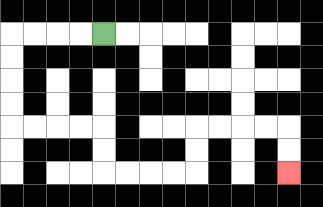{'start': '[4, 1]', 'end': '[12, 7]', 'path_directions': 'L,L,L,L,D,D,D,D,R,R,R,R,D,D,R,R,R,R,U,U,R,R,R,R,D,D', 'path_coordinates': '[[4, 1], [3, 1], [2, 1], [1, 1], [0, 1], [0, 2], [0, 3], [0, 4], [0, 5], [1, 5], [2, 5], [3, 5], [4, 5], [4, 6], [4, 7], [5, 7], [6, 7], [7, 7], [8, 7], [8, 6], [8, 5], [9, 5], [10, 5], [11, 5], [12, 5], [12, 6], [12, 7]]'}